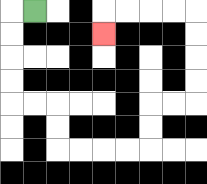{'start': '[1, 0]', 'end': '[4, 1]', 'path_directions': 'L,D,D,D,D,R,R,D,D,R,R,R,R,U,U,R,R,U,U,U,U,L,L,L,L,D', 'path_coordinates': '[[1, 0], [0, 0], [0, 1], [0, 2], [0, 3], [0, 4], [1, 4], [2, 4], [2, 5], [2, 6], [3, 6], [4, 6], [5, 6], [6, 6], [6, 5], [6, 4], [7, 4], [8, 4], [8, 3], [8, 2], [8, 1], [8, 0], [7, 0], [6, 0], [5, 0], [4, 0], [4, 1]]'}